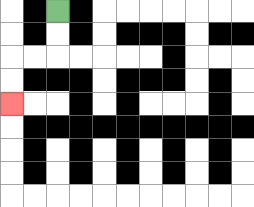{'start': '[2, 0]', 'end': '[0, 4]', 'path_directions': 'D,D,L,L,D,D', 'path_coordinates': '[[2, 0], [2, 1], [2, 2], [1, 2], [0, 2], [0, 3], [0, 4]]'}